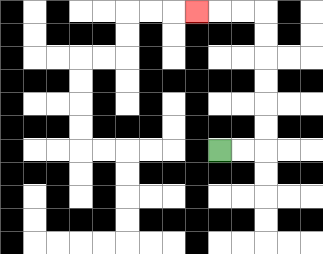{'start': '[9, 6]', 'end': '[8, 0]', 'path_directions': 'R,R,U,U,U,U,U,U,L,L,L', 'path_coordinates': '[[9, 6], [10, 6], [11, 6], [11, 5], [11, 4], [11, 3], [11, 2], [11, 1], [11, 0], [10, 0], [9, 0], [8, 0]]'}